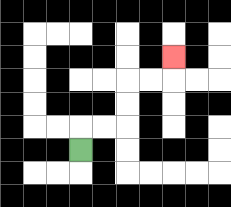{'start': '[3, 6]', 'end': '[7, 2]', 'path_directions': 'U,R,R,U,U,R,R,U', 'path_coordinates': '[[3, 6], [3, 5], [4, 5], [5, 5], [5, 4], [5, 3], [6, 3], [7, 3], [7, 2]]'}